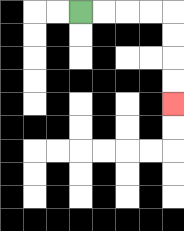{'start': '[3, 0]', 'end': '[7, 4]', 'path_directions': 'R,R,R,R,D,D,D,D', 'path_coordinates': '[[3, 0], [4, 0], [5, 0], [6, 0], [7, 0], [7, 1], [7, 2], [7, 3], [7, 4]]'}